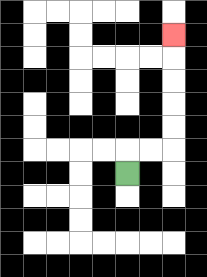{'start': '[5, 7]', 'end': '[7, 1]', 'path_directions': 'U,R,R,U,U,U,U,U', 'path_coordinates': '[[5, 7], [5, 6], [6, 6], [7, 6], [7, 5], [7, 4], [7, 3], [7, 2], [7, 1]]'}